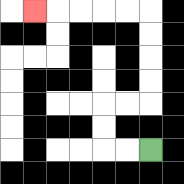{'start': '[6, 6]', 'end': '[1, 0]', 'path_directions': 'L,L,U,U,R,R,U,U,U,U,L,L,L,L,L', 'path_coordinates': '[[6, 6], [5, 6], [4, 6], [4, 5], [4, 4], [5, 4], [6, 4], [6, 3], [6, 2], [6, 1], [6, 0], [5, 0], [4, 0], [3, 0], [2, 0], [1, 0]]'}